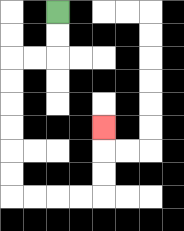{'start': '[2, 0]', 'end': '[4, 5]', 'path_directions': 'D,D,L,L,D,D,D,D,D,D,R,R,R,R,U,U,U', 'path_coordinates': '[[2, 0], [2, 1], [2, 2], [1, 2], [0, 2], [0, 3], [0, 4], [0, 5], [0, 6], [0, 7], [0, 8], [1, 8], [2, 8], [3, 8], [4, 8], [4, 7], [4, 6], [4, 5]]'}